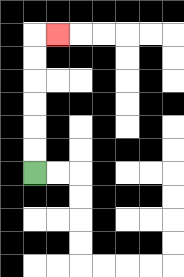{'start': '[1, 7]', 'end': '[2, 1]', 'path_directions': 'U,U,U,U,U,U,R', 'path_coordinates': '[[1, 7], [1, 6], [1, 5], [1, 4], [1, 3], [1, 2], [1, 1], [2, 1]]'}